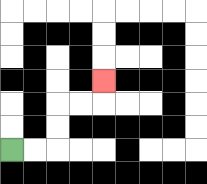{'start': '[0, 6]', 'end': '[4, 3]', 'path_directions': 'R,R,U,U,R,R,U', 'path_coordinates': '[[0, 6], [1, 6], [2, 6], [2, 5], [2, 4], [3, 4], [4, 4], [4, 3]]'}